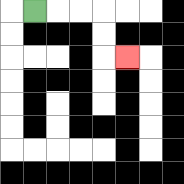{'start': '[1, 0]', 'end': '[5, 2]', 'path_directions': 'R,R,R,D,D,R', 'path_coordinates': '[[1, 0], [2, 0], [3, 0], [4, 0], [4, 1], [4, 2], [5, 2]]'}